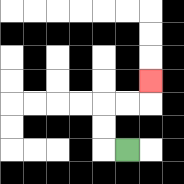{'start': '[5, 6]', 'end': '[6, 3]', 'path_directions': 'L,U,U,R,R,U', 'path_coordinates': '[[5, 6], [4, 6], [4, 5], [4, 4], [5, 4], [6, 4], [6, 3]]'}